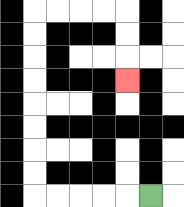{'start': '[6, 8]', 'end': '[5, 3]', 'path_directions': 'L,L,L,L,L,U,U,U,U,U,U,U,U,R,R,R,R,D,D,D', 'path_coordinates': '[[6, 8], [5, 8], [4, 8], [3, 8], [2, 8], [1, 8], [1, 7], [1, 6], [1, 5], [1, 4], [1, 3], [1, 2], [1, 1], [1, 0], [2, 0], [3, 0], [4, 0], [5, 0], [5, 1], [5, 2], [5, 3]]'}